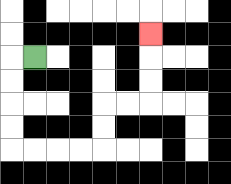{'start': '[1, 2]', 'end': '[6, 1]', 'path_directions': 'L,D,D,D,D,R,R,R,R,U,U,R,R,U,U,U', 'path_coordinates': '[[1, 2], [0, 2], [0, 3], [0, 4], [0, 5], [0, 6], [1, 6], [2, 6], [3, 6], [4, 6], [4, 5], [4, 4], [5, 4], [6, 4], [6, 3], [6, 2], [6, 1]]'}